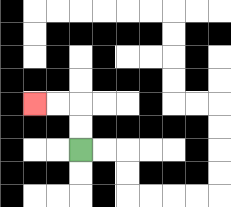{'start': '[3, 6]', 'end': '[1, 4]', 'path_directions': 'U,U,L,L', 'path_coordinates': '[[3, 6], [3, 5], [3, 4], [2, 4], [1, 4]]'}